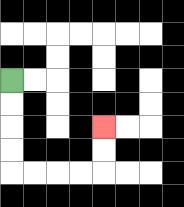{'start': '[0, 3]', 'end': '[4, 5]', 'path_directions': 'D,D,D,D,R,R,R,R,U,U', 'path_coordinates': '[[0, 3], [0, 4], [0, 5], [0, 6], [0, 7], [1, 7], [2, 7], [3, 7], [4, 7], [4, 6], [4, 5]]'}